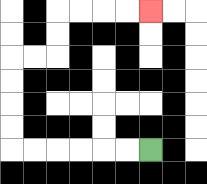{'start': '[6, 6]', 'end': '[6, 0]', 'path_directions': 'L,L,L,L,L,L,U,U,U,U,R,R,U,U,R,R,R,R', 'path_coordinates': '[[6, 6], [5, 6], [4, 6], [3, 6], [2, 6], [1, 6], [0, 6], [0, 5], [0, 4], [0, 3], [0, 2], [1, 2], [2, 2], [2, 1], [2, 0], [3, 0], [4, 0], [5, 0], [6, 0]]'}